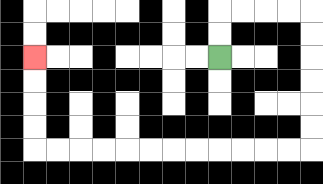{'start': '[9, 2]', 'end': '[1, 2]', 'path_directions': 'U,U,R,R,R,R,D,D,D,D,D,D,L,L,L,L,L,L,L,L,L,L,L,L,U,U,U,U', 'path_coordinates': '[[9, 2], [9, 1], [9, 0], [10, 0], [11, 0], [12, 0], [13, 0], [13, 1], [13, 2], [13, 3], [13, 4], [13, 5], [13, 6], [12, 6], [11, 6], [10, 6], [9, 6], [8, 6], [7, 6], [6, 6], [5, 6], [4, 6], [3, 6], [2, 6], [1, 6], [1, 5], [1, 4], [1, 3], [1, 2]]'}